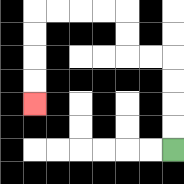{'start': '[7, 6]', 'end': '[1, 4]', 'path_directions': 'U,U,U,U,L,L,U,U,L,L,L,L,D,D,D,D', 'path_coordinates': '[[7, 6], [7, 5], [7, 4], [7, 3], [7, 2], [6, 2], [5, 2], [5, 1], [5, 0], [4, 0], [3, 0], [2, 0], [1, 0], [1, 1], [1, 2], [1, 3], [1, 4]]'}